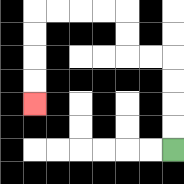{'start': '[7, 6]', 'end': '[1, 4]', 'path_directions': 'U,U,U,U,L,L,U,U,L,L,L,L,D,D,D,D', 'path_coordinates': '[[7, 6], [7, 5], [7, 4], [7, 3], [7, 2], [6, 2], [5, 2], [5, 1], [5, 0], [4, 0], [3, 0], [2, 0], [1, 0], [1, 1], [1, 2], [1, 3], [1, 4]]'}